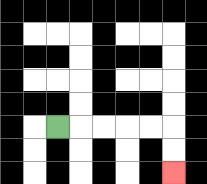{'start': '[2, 5]', 'end': '[7, 7]', 'path_directions': 'R,R,R,R,R,D,D', 'path_coordinates': '[[2, 5], [3, 5], [4, 5], [5, 5], [6, 5], [7, 5], [7, 6], [7, 7]]'}